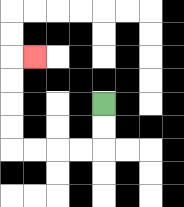{'start': '[4, 4]', 'end': '[1, 2]', 'path_directions': 'D,D,L,L,L,L,U,U,U,U,R', 'path_coordinates': '[[4, 4], [4, 5], [4, 6], [3, 6], [2, 6], [1, 6], [0, 6], [0, 5], [0, 4], [0, 3], [0, 2], [1, 2]]'}